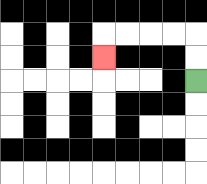{'start': '[8, 3]', 'end': '[4, 2]', 'path_directions': 'U,U,L,L,L,L,D', 'path_coordinates': '[[8, 3], [8, 2], [8, 1], [7, 1], [6, 1], [5, 1], [4, 1], [4, 2]]'}